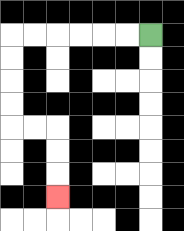{'start': '[6, 1]', 'end': '[2, 8]', 'path_directions': 'L,L,L,L,L,L,D,D,D,D,R,R,D,D,D', 'path_coordinates': '[[6, 1], [5, 1], [4, 1], [3, 1], [2, 1], [1, 1], [0, 1], [0, 2], [0, 3], [0, 4], [0, 5], [1, 5], [2, 5], [2, 6], [2, 7], [2, 8]]'}